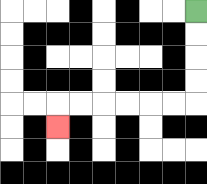{'start': '[8, 0]', 'end': '[2, 5]', 'path_directions': 'D,D,D,D,L,L,L,L,L,L,D', 'path_coordinates': '[[8, 0], [8, 1], [8, 2], [8, 3], [8, 4], [7, 4], [6, 4], [5, 4], [4, 4], [3, 4], [2, 4], [2, 5]]'}